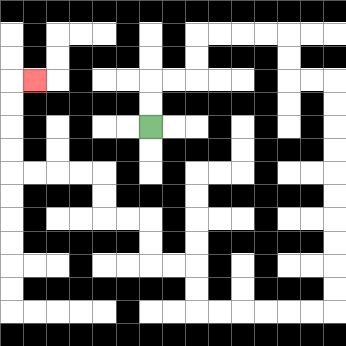{'start': '[6, 5]', 'end': '[1, 3]', 'path_directions': 'U,U,R,R,U,U,R,R,R,R,D,D,R,R,D,D,D,D,D,D,D,D,D,D,L,L,L,L,L,L,U,U,L,L,U,U,L,L,U,U,L,L,L,L,U,U,U,U,R', 'path_coordinates': '[[6, 5], [6, 4], [6, 3], [7, 3], [8, 3], [8, 2], [8, 1], [9, 1], [10, 1], [11, 1], [12, 1], [12, 2], [12, 3], [13, 3], [14, 3], [14, 4], [14, 5], [14, 6], [14, 7], [14, 8], [14, 9], [14, 10], [14, 11], [14, 12], [14, 13], [13, 13], [12, 13], [11, 13], [10, 13], [9, 13], [8, 13], [8, 12], [8, 11], [7, 11], [6, 11], [6, 10], [6, 9], [5, 9], [4, 9], [4, 8], [4, 7], [3, 7], [2, 7], [1, 7], [0, 7], [0, 6], [0, 5], [0, 4], [0, 3], [1, 3]]'}